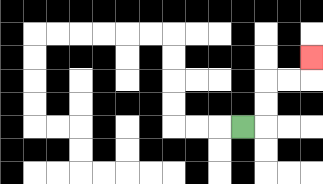{'start': '[10, 5]', 'end': '[13, 2]', 'path_directions': 'R,U,U,R,R,U', 'path_coordinates': '[[10, 5], [11, 5], [11, 4], [11, 3], [12, 3], [13, 3], [13, 2]]'}